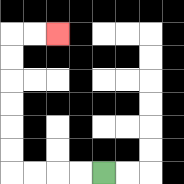{'start': '[4, 7]', 'end': '[2, 1]', 'path_directions': 'L,L,L,L,U,U,U,U,U,U,R,R', 'path_coordinates': '[[4, 7], [3, 7], [2, 7], [1, 7], [0, 7], [0, 6], [0, 5], [0, 4], [0, 3], [0, 2], [0, 1], [1, 1], [2, 1]]'}